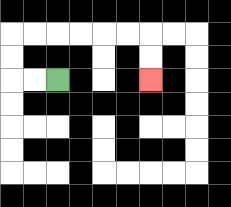{'start': '[2, 3]', 'end': '[6, 3]', 'path_directions': 'L,L,U,U,R,R,R,R,R,R,D,D', 'path_coordinates': '[[2, 3], [1, 3], [0, 3], [0, 2], [0, 1], [1, 1], [2, 1], [3, 1], [4, 1], [5, 1], [6, 1], [6, 2], [6, 3]]'}